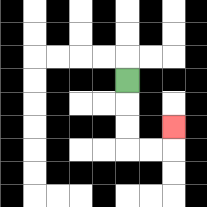{'start': '[5, 3]', 'end': '[7, 5]', 'path_directions': 'D,D,D,R,R,U', 'path_coordinates': '[[5, 3], [5, 4], [5, 5], [5, 6], [6, 6], [7, 6], [7, 5]]'}